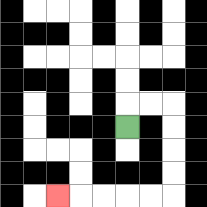{'start': '[5, 5]', 'end': '[2, 8]', 'path_directions': 'U,R,R,D,D,D,D,L,L,L,L,L', 'path_coordinates': '[[5, 5], [5, 4], [6, 4], [7, 4], [7, 5], [7, 6], [7, 7], [7, 8], [6, 8], [5, 8], [4, 8], [3, 8], [2, 8]]'}